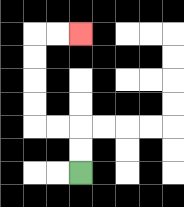{'start': '[3, 7]', 'end': '[3, 1]', 'path_directions': 'U,U,L,L,U,U,U,U,R,R', 'path_coordinates': '[[3, 7], [3, 6], [3, 5], [2, 5], [1, 5], [1, 4], [1, 3], [1, 2], [1, 1], [2, 1], [3, 1]]'}